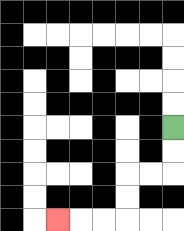{'start': '[7, 5]', 'end': '[2, 9]', 'path_directions': 'D,D,L,L,D,D,L,L,L', 'path_coordinates': '[[7, 5], [7, 6], [7, 7], [6, 7], [5, 7], [5, 8], [5, 9], [4, 9], [3, 9], [2, 9]]'}